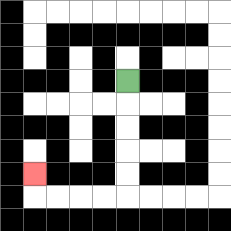{'start': '[5, 3]', 'end': '[1, 7]', 'path_directions': 'D,D,D,D,D,L,L,L,L,U', 'path_coordinates': '[[5, 3], [5, 4], [5, 5], [5, 6], [5, 7], [5, 8], [4, 8], [3, 8], [2, 8], [1, 8], [1, 7]]'}